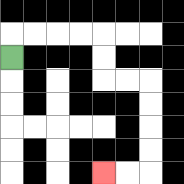{'start': '[0, 2]', 'end': '[4, 7]', 'path_directions': 'U,R,R,R,R,D,D,R,R,D,D,D,D,L,L', 'path_coordinates': '[[0, 2], [0, 1], [1, 1], [2, 1], [3, 1], [4, 1], [4, 2], [4, 3], [5, 3], [6, 3], [6, 4], [6, 5], [6, 6], [6, 7], [5, 7], [4, 7]]'}